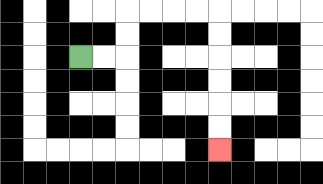{'start': '[3, 2]', 'end': '[9, 6]', 'path_directions': 'R,R,U,U,R,R,R,R,D,D,D,D,D,D', 'path_coordinates': '[[3, 2], [4, 2], [5, 2], [5, 1], [5, 0], [6, 0], [7, 0], [8, 0], [9, 0], [9, 1], [9, 2], [9, 3], [9, 4], [9, 5], [9, 6]]'}